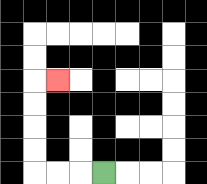{'start': '[4, 7]', 'end': '[2, 3]', 'path_directions': 'L,L,L,U,U,U,U,R', 'path_coordinates': '[[4, 7], [3, 7], [2, 7], [1, 7], [1, 6], [1, 5], [1, 4], [1, 3], [2, 3]]'}